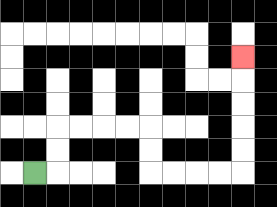{'start': '[1, 7]', 'end': '[10, 2]', 'path_directions': 'R,U,U,R,R,R,R,D,D,R,R,R,R,U,U,U,U,U', 'path_coordinates': '[[1, 7], [2, 7], [2, 6], [2, 5], [3, 5], [4, 5], [5, 5], [6, 5], [6, 6], [6, 7], [7, 7], [8, 7], [9, 7], [10, 7], [10, 6], [10, 5], [10, 4], [10, 3], [10, 2]]'}